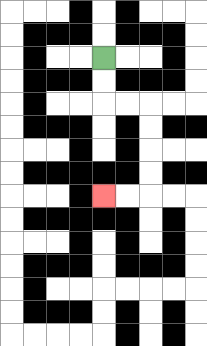{'start': '[4, 2]', 'end': '[4, 8]', 'path_directions': 'D,D,R,R,D,D,D,D,L,L', 'path_coordinates': '[[4, 2], [4, 3], [4, 4], [5, 4], [6, 4], [6, 5], [6, 6], [6, 7], [6, 8], [5, 8], [4, 8]]'}